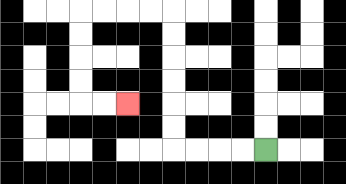{'start': '[11, 6]', 'end': '[5, 4]', 'path_directions': 'L,L,L,L,U,U,U,U,U,U,L,L,L,L,D,D,D,D,R,R', 'path_coordinates': '[[11, 6], [10, 6], [9, 6], [8, 6], [7, 6], [7, 5], [7, 4], [7, 3], [7, 2], [7, 1], [7, 0], [6, 0], [5, 0], [4, 0], [3, 0], [3, 1], [3, 2], [3, 3], [3, 4], [4, 4], [5, 4]]'}